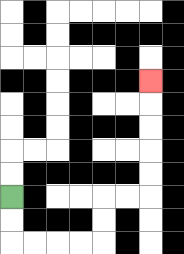{'start': '[0, 8]', 'end': '[6, 3]', 'path_directions': 'D,D,R,R,R,R,U,U,R,R,U,U,U,U,U', 'path_coordinates': '[[0, 8], [0, 9], [0, 10], [1, 10], [2, 10], [3, 10], [4, 10], [4, 9], [4, 8], [5, 8], [6, 8], [6, 7], [6, 6], [6, 5], [6, 4], [6, 3]]'}